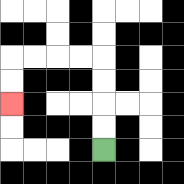{'start': '[4, 6]', 'end': '[0, 4]', 'path_directions': 'U,U,U,U,L,L,L,L,D,D', 'path_coordinates': '[[4, 6], [4, 5], [4, 4], [4, 3], [4, 2], [3, 2], [2, 2], [1, 2], [0, 2], [0, 3], [0, 4]]'}